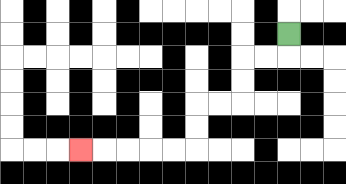{'start': '[12, 1]', 'end': '[3, 6]', 'path_directions': 'D,L,L,D,D,L,L,D,D,L,L,L,L,L', 'path_coordinates': '[[12, 1], [12, 2], [11, 2], [10, 2], [10, 3], [10, 4], [9, 4], [8, 4], [8, 5], [8, 6], [7, 6], [6, 6], [5, 6], [4, 6], [3, 6]]'}